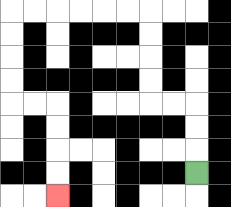{'start': '[8, 7]', 'end': '[2, 8]', 'path_directions': 'U,U,U,L,L,U,U,U,U,L,L,L,L,L,L,D,D,D,D,R,R,D,D,D,D', 'path_coordinates': '[[8, 7], [8, 6], [8, 5], [8, 4], [7, 4], [6, 4], [6, 3], [6, 2], [6, 1], [6, 0], [5, 0], [4, 0], [3, 0], [2, 0], [1, 0], [0, 0], [0, 1], [0, 2], [0, 3], [0, 4], [1, 4], [2, 4], [2, 5], [2, 6], [2, 7], [2, 8]]'}